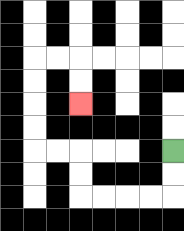{'start': '[7, 6]', 'end': '[3, 4]', 'path_directions': 'D,D,L,L,L,L,U,U,L,L,U,U,U,U,R,R,D,D', 'path_coordinates': '[[7, 6], [7, 7], [7, 8], [6, 8], [5, 8], [4, 8], [3, 8], [3, 7], [3, 6], [2, 6], [1, 6], [1, 5], [1, 4], [1, 3], [1, 2], [2, 2], [3, 2], [3, 3], [3, 4]]'}